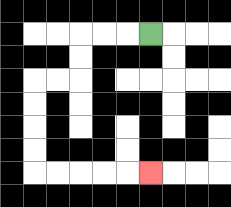{'start': '[6, 1]', 'end': '[6, 7]', 'path_directions': 'L,L,L,D,D,L,L,D,D,D,D,R,R,R,R,R', 'path_coordinates': '[[6, 1], [5, 1], [4, 1], [3, 1], [3, 2], [3, 3], [2, 3], [1, 3], [1, 4], [1, 5], [1, 6], [1, 7], [2, 7], [3, 7], [4, 7], [5, 7], [6, 7]]'}